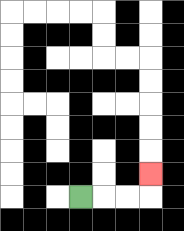{'start': '[3, 8]', 'end': '[6, 7]', 'path_directions': 'R,R,R,U', 'path_coordinates': '[[3, 8], [4, 8], [5, 8], [6, 8], [6, 7]]'}